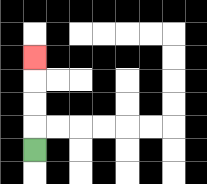{'start': '[1, 6]', 'end': '[1, 2]', 'path_directions': 'U,U,U,U', 'path_coordinates': '[[1, 6], [1, 5], [1, 4], [1, 3], [1, 2]]'}